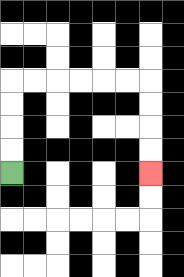{'start': '[0, 7]', 'end': '[6, 7]', 'path_directions': 'U,U,U,U,R,R,R,R,R,R,D,D,D,D', 'path_coordinates': '[[0, 7], [0, 6], [0, 5], [0, 4], [0, 3], [1, 3], [2, 3], [3, 3], [4, 3], [5, 3], [6, 3], [6, 4], [6, 5], [6, 6], [6, 7]]'}